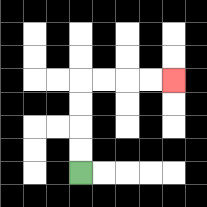{'start': '[3, 7]', 'end': '[7, 3]', 'path_directions': 'U,U,U,U,R,R,R,R', 'path_coordinates': '[[3, 7], [3, 6], [3, 5], [3, 4], [3, 3], [4, 3], [5, 3], [6, 3], [7, 3]]'}